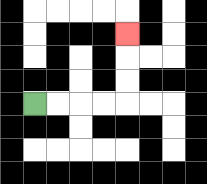{'start': '[1, 4]', 'end': '[5, 1]', 'path_directions': 'R,R,R,R,U,U,U', 'path_coordinates': '[[1, 4], [2, 4], [3, 4], [4, 4], [5, 4], [5, 3], [5, 2], [5, 1]]'}